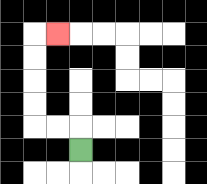{'start': '[3, 6]', 'end': '[2, 1]', 'path_directions': 'U,L,L,U,U,U,U,R', 'path_coordinates': '[[3, 6], [3, 5], [2, 5], [1, 5], [1, 4], [1, 3], [1, 2], [1, 1], [2, 1]]'}